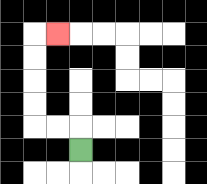{'start': '[3, 6]', 'end': '[2, 1]', 'path_directions': 'U,L,L,U,U,U,U,R', 'path_coordinates': '[[3, 6], [3, 5], [2, 5], [1, 5], [1, 4], [1, 3], [1, 2], [1, 1], [2, 1]]'}